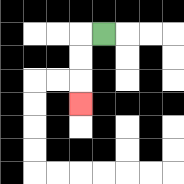{'start': '[4, 1]', 'end': '[3, 4]', 'path_directions': 'L,D,D,D', 'path_coordinates': '[[4, 1], [3, 1], [3, 2], [3, 3], [3, 4]]'}